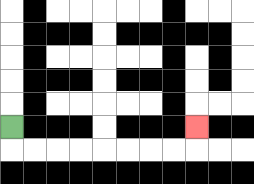{'start': '[0, 5]', 'end': '[8, 5]', 'path_directions': 'D,R,R,R,R,R,R,R,R,U', 'path_coordinates': '[[0, 5], [0, 6], [1, 6], [2, 6], [3, 6], [4, 6], [5, 6], [6, 6], [7, 6], [8, 6], [8, 5]]'}